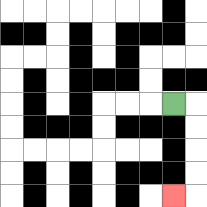{'start': '[7, 4]', 'end': '[7, 8]', 'path_directions': 'R,D,D,D,D,L', 'path_coordinates': '[[7, 4], [8, 4], [8, 5], [8, 6], [8, 7], [8, 8], [7, 8]]'}